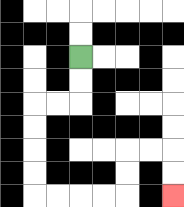{'start': '[3, 2]', 'end': '[7, 8]', 'path_directions': 'D,D,L,L,D,D,D,D,R,R,R,R,U,U,R,R,D,D', 'path_coordinates': '[[3, 2], [3, 3], [3, 4], [2, 4], [1, 4], [1, 5], [1, 6], [1, 7], [1, 8], [2, 8], [3, 8], [4, 8], [5, 8], [5, 7], [5, 6], [6, 6], [7, 6], [7, 7], [7, 8]]'}